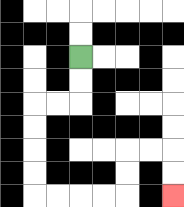{'start': '[3, 2]', 'end': '[7, 8]', 'path_directions': 'D,D,L,L,D,D,D,D,R,R,R,R,U,U,R,R,D,D', 'path_coordinates': '[[3, 2], [3, 3], [3, 4], [2, 4], [1, 4], [1, 5], [1, 6], [1, 7], [1, 8], [2, 8], [3, 8], [4, 8], [5, 8], [5, 7], [5, 6], [6, 6], [7, 6], [7, 7], [7, 8]]'}